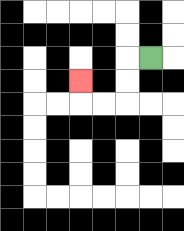{'start': '[6, 2]', 'end': '[3, 3]', 'path_directions': 'L,D,D,L,L,U', 'path_coordinates': '[[6, 2], [5, 2], [5, 3], [5, 4], [4, 4], [3, 4], [3, 3]]'}